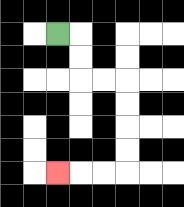{'start': '[2, 1]', 'end': '[2, 7]', 'path_directions': 'R,D,D,R,R,D,D,D,D,L,L,L', 'path_coordinates': '[[2, 1], [3, 1], [3, 2], [3, 3], [4, 3], [5, 3], [5, 4], [5, 5], [5, 6], [5, 7], [4, 7], [3, 7], [2, 7]]'}